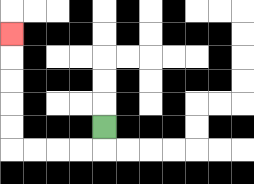{'start': '[4, 5]', 'end': '[0, 1]', 'path_directions': 'D,L,L,L,L,U,U,U,U,U', 'path_coordinates': '[[4, 5], [4, 6], [3, 6], [2, 6], [1, 6], [0, 6], [0, 5], [0, 4], [0, 3], [0, 2], [0, 1]]'}